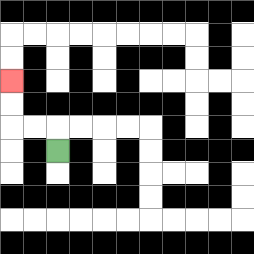{'start': '[2, 6]', 'end': '[0, 3]', 'path_directions': 'U,L,L,U,U', 'path_coordinates': '[[2, 6], [2, 5], [1, 5], [0, 5], [0, 4], [0, 3]]'}